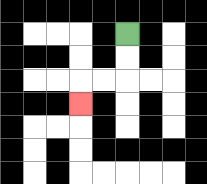{'start': '[5, 1]', 'end': '[3, 4]', 'path_directions': 'D,D,L,L,D', 'path_coordinates': '[[5, 1], [5, 2], [5, 3], [4, 3], [3, 3], [3, 4]]'}